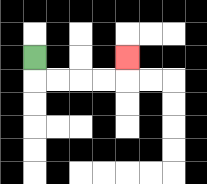{'start': '[1, 2]', 'end': '[5, 2]', 'path_directions': 'D,R,R,R,R,U', 'path_coordinates': '[[1, 2], [1, 3], [2, 3], [3, 3], [4, 3], [5, 3], [5, 2]]'}